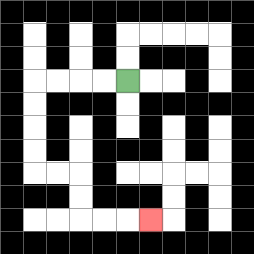{'start': '[5, 3]', 'end': '[6, 9]', 'path_directions': 'L,L,L,L,D,D,D,D,R,R,D,D,R,R,R', 'path_coordinates': '[[5, 3], [4, 3], [3, 3], [2, 3], [1, 3], [1, 4], [1, 5], [1, 6], [1, 7], [2, 7], [3, 7], [3, 8], [3, 9], [4, 9], [5, 9], [6, 9]]'}